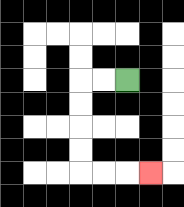{'start': '[5, 3]', 'end': '[6, 7]', 'path_directions': 'L,L,D,D,D,D,R,R,R', 'path_coordinates': '[[5, 3], [4, 3], [3, 3], [3, 4], [3, 5], [3, 6], [3, 7], [4, 7], [5, 7], [6, 7]]'}